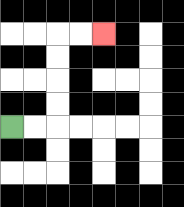{'start': '[0, 5]', 'end': '[4, 1]', 'path_directions': 'R,R,U,U,U,U,R,R', 'path_coordinates': '[[0, 5], [1, 5], [2, 5], [2, 4], [2, 3], [2, 2], [2, 1], [3, 1], [4, 1]]'}